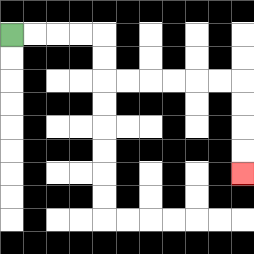{'start': '[0, 1]', 'end': '[10, 7]', 'path_directions': 'R,R,R,R,D,D,R,R,R,R,R,R,D,D,D,D', 'path_coordinates': '[[0, 1], [1, 1], [2, 1], [3, 1], [4, 1], [4, 2], [4, 3], [5, 3], [6, 3], [7, 3], [8, 3], [9, 3], [10, 3], [10, 4], [10, 5], [10, 6], [10, 7]]'}